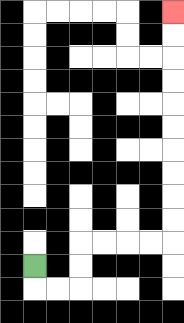{'start': '[1, 11]', 'end': '[7, 0]', 'path_directions': 'D,R,R,U,U,R,R,R,R,U,U,U,U,U,U,U,U,U,U', 'path_coordinates': '[[1, 11], [1, 12], [2, 12], [3, 12], [3, 11], [3, 10], [4, 10], [5, 10], [6, 10], [7, 10], [7, 9], [7, 8], [7, 7], [7, 6], [7, 5], [7, 4], [7, 3], [7, 2], [7, 1], [7, 0]]'}